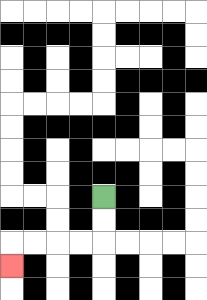{'start': '[4, 8]', 'end': '[0, 11]', 'path_directions': 'D,D,L,L,L,L,D', 'path_coordinates': '[[4, 8], [4, 9], [4, 10], [3, 10], [2, 10], [1, 10], [0, 10], [0, 11]]'}